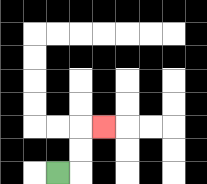{'start': '[2, 7]', 'end': '[4, 5]', 'path_directions': 'R,U,U,R', 'path_coordinates': '[[2, 7], [3, 7], [3, 6], [3, 5], [4, 5]]'}